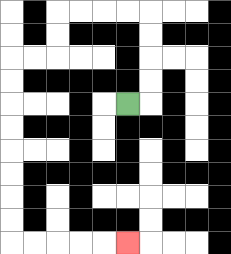{'start': '[5, 4]', 'end': '[5, 10]', 'path_directions': 'R,U,U,U,U,L,L,L,L,D,D,L,L,D,D,D,D,D,D,D,D,R,R,R,R,R', 'path_coordinates': '[[5, 4], [6, 4], [6, 3], [6, 2], [6, 1], [6, 0], [5, 0], [4, 0], [3, 0], [2, 0], [2, 1], [2, 2], [1, 2], [0, 2], [0, 3], [0, 4], [0, 5], [0, 6], [0, 7], [0, 8], [0, 9], [0, 10], [1, 10], [2, 10], [3, 10], [4, 10], [5, 10]]'}